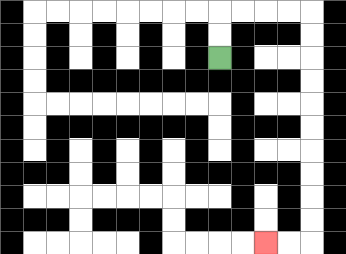{'start': '[9, 2]', 'end': '[11, 10]', 'path_directions': 'U,U,R,R,R,R,D,D,D,D,D,D,D,D,D,D,L,L', 'path_coordinates': '[[9, 2], [9, 1], [9, 0], [10, 0], [11, 0], [12, 0], [13, 0], [13, 1], [13, 2], [13, 3], [13, 4], [13, 5], [13, 6], [13, 7], [13, 8], [13, 9], [13, 10], [12, 10], [11, 10]]'}